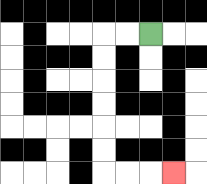{'start': '[6, 1]', 'end': '[7, 7]', 'path_directions': 'L,L,D,D,D,D,D,D,R,R,R', 'path_coordinates': '[[6, 1], [5, 1], [4, 1], [4, 2], [4, 3], [4, 4], [4, 5], [4, 6], [4, 7], [5, 7], [6, 7], [7, 7]]'}